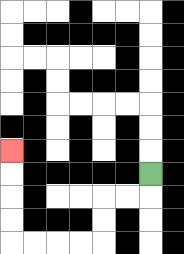{'start': '[6, 7]', 'end': '[0, 6]', 'path_directions': 'D,L,L,D,D,L,L,L,L,U,U,U,U', 'path_coordinates': '[[6, 7], [6, 8], [5, 8], [4, 8], [4, 9], [4, 10], [3, 10], [2, 10], [1, 10], [0, 10], [0, 9], [0, 8], [0, 7], [0, 6]]'}